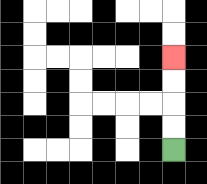{'start': '[7, 6]', 'end': '[7, 2]', 'path_directions': 'U,U,U,U', 'path_coordinates': '[[7, 6], [7, 5], [7, 4], [7, 3], [7, 2]]'}